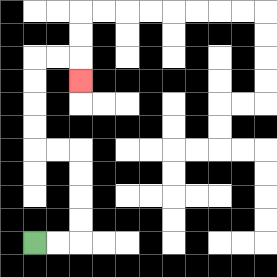{'start': '[1, 10]', 'end': '[3, 3]', 'path_directions': 'R,R,U,U,U,U,L,L,U,U,U,U,R,R,D', 'path_coordinates': '[[1, 10], [2, 10], [3, 10], [3, 9], [3, 8], [3, 7], [3, 6], [2, 6], [1, 6], [1, 5], [1, 4], [1, 3], [1, 2], [2, 2], [3, 2], [3, 3]]'}